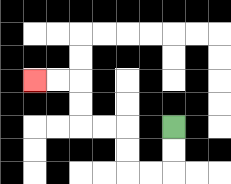{'start': '[7, 5]', 'end': '[1, 3]', 'path_directions': 'D,D,L,L,U,U,L,L,U,U,L,L', 'path_coordinates': '[[7, 5], [7, 6], [7, 7], [6, 7], [5, 7], [5, 6], [5, 5], [4, 5], [3, 5], [3, 4], [3, 3], [2, 3], [1, 3]]'}